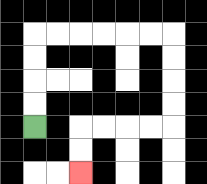{'start': '[1, 5]', 'end': '[3, 7]', 'path_directions': 'U,U,U,U,R,R,R,R,R,R,D,D,D,D,L,L,L,L,D,D', 'path_coordinates': '[[1, 5], [1, 4], [1, 3], [1, 2], [1, 1], [2, 1], [3, 1], [4, 1], [5, 1], [6, 1], [7, 1], [7, 2], [7, 3], [7, 4], [7, 5], [6, 5], [5, 5], [4, 5], [3, 5], [3, 6], [3, 7]]'}